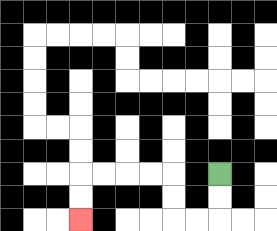{'start': '[9, 7]', 'end': '[3, 9]', 'path_directions': 'D,D,L,L,U,U,L,L,L,L,D,D', 'path_coordinates': '[[9, 7], [9, 8], [9, 9], [8, 9], [7, 9], [7, 8], [7, 7], [6, 7], [5, 7], [4, 7], [3, 7], [3, 8], [3, 9]]'}